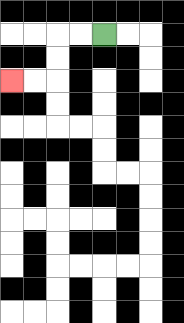{'start': '[4, 1]', 'end': '[0, 3]', 'path_directions': 'L,L,D,D,L,L', 'path_coordinates': '[[4, 1], [3, 1], [2, 1], [2, 2], [2, 3], [1, 3], [0, 3]]'}